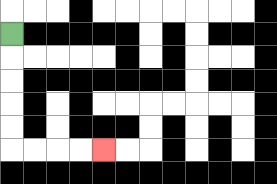{'start': '[0, 1]', 'end': '[4, 6]', 'path_directions': 'D,D,D,D,D,R,R,R,R', 'path_coordinates': '[[0, 1], [0, 2], [0, 3], [0, 4], [0, 5], [0, 6], [1, 6], [2, 6], [3, 6], [4, 6]]'}